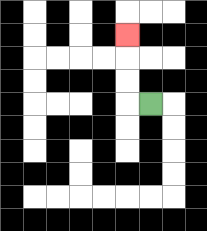{'start': '[6, 4]', 'end': '[5, 1]', 'path_directions': 'L,U,U,U', 'path_coordinates': '[[6, 4], [5, 4], [5, 3], [5, 2], [5, 1]]'}